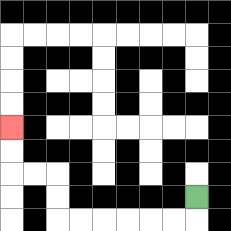{'start': '[8, 8]', 'end': '[0, 5]', 'path_directions': 'D,L,L,L,L,L,L,U,U,L,L,U,U', 'path_coordinates': '[[8, 8], [8, 9], [7, 9], [6, 9], [5, 9], [4, 9], [3, 9], [2, 9], [2, 8], [2, 7], [1, 7], [0, 7], [0, 6], [0, 5]]'}